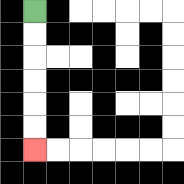{'start': '[1, 0]', 'end': '[1, 6]', 'path_directions': 'D,D,D,D,D,D', 'path_coordinates': '[[1, 0], [1, 1], [1, 2], [1, 3], [1, 4], [1, 5], [1, 6]]'}